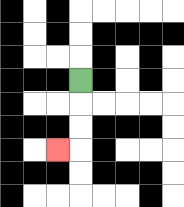{'start': '[3, 3]', 'end': '[2, 6]', 'path_directions': 'D,D,D,L', 'path_coordinates': '[[3, 3], [3, 4], [3, 5], [3, 6], [2, 6]]'}